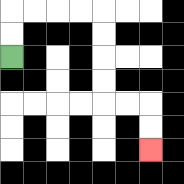{'start': '[0, 2]', 'end': '[6, 6]', 'path_directions': 'U,U,R,R,R,R,D,D,D,D,R,R,D,D', 'path_coordinates': '[[0, 2], [0, 1], [0, 0], [1, 0], [2, 0], [3, 0], [4, 0], [4, 1], [4, 2], [4, 3], [4, 4], [5, 4], [6, 4], [6, 5], [6, 6]]'}